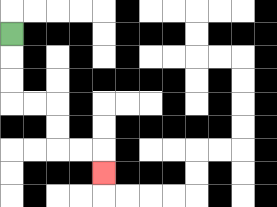{'start': '[0, 1]', 'end': '[4, 7]', 'path_directions': 'D,D,D,R,R,D,D,R,R,D', 'path_coordinates': '[[0, 1], [0, 2], [0, 3], [0, 4], [1, 4], [2, 4], [2, 5], [2, 6], [3, 6], [4, 6], [4, 7]]'}